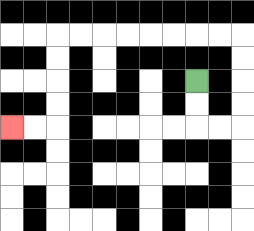{'start': '[8, 3]', 'end': '[0, 5]', 'path_directions': 'D,D,R,R,U,U,U,U,L,L,L,L,L,L,L,L,D,D,D,D,L,L', 'path_coordinates': '[[8, 3], [8, 4], [8, 5], [9, 5], [10, 5], [10, 4], [10, 3], [10, 2], [10, 1], [9, 1], [8, 1], [7, 1], [6, 1], [5, 1], [4, 1], [3, 1], [2, 1], [2, 2], [2, 3], [2, 4], [2, 5], [1, 5], [0, 5]]'}